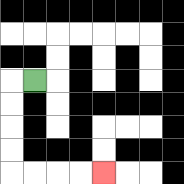{'start': '[1, 3]', 'end': '[4, 7]', 'path_directions': 'L,D,D,D,D,R,R,R,R', 'path_coordinates': '[[1, 3], [0, 3], [0, 4], [0, 5], [0, 6], [0, 7], [1, 7], [2, 7], [3, 7], [4, 7]]'}